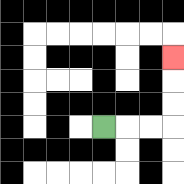{'start': '[4, 5]', 'end': '[7, 2]', 'path_directions': 'R,R,R,U,U,U', 'path_coordinates': '[[4, 5], [5, 5], [6, 5], [7, 5], [7, 4], [7, 3], [7, 2]]'}